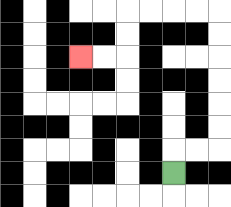{'start': '[7, 7]', 'end': '[3, 2]', 'path_directions': 'U,R,R,U,U,U,U,U,U,L,L,L,L,D,D,L,L', 'path_coordinates': '[[7, 7], [7, 6], [8, 6], [9, 6], [9, 5], [9, 4], [9, 3], [9, 2], [9, 1], [9, 0], [8, 0], [7, 0], [6, 0], [5, 0], [5, 1], [5, 2], [4, 2], [3, 2]]'}